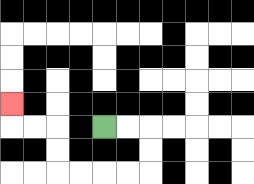{'start': '[4, 5]', 'end': '[0, 4]', 'path_directions': 'R,R,D,D,L,L,L,L,U,U,L,L,U', 'path_coordinates': '[[4, 5], [5, 5], [6, 5], [6, 6], [6, 7], [5, 7], [4, 7], [3, 7], [2, 7], [2, 6], [2, 5], [1, 5], [0, 5], [0, 4]]'}